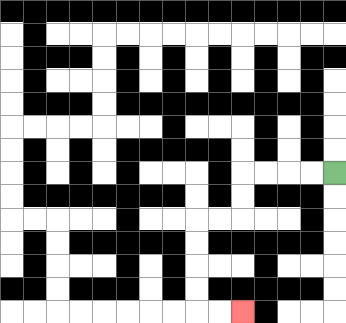{'start': '[14, 7]', 'end': '[10, 13]', 'path_directions': 'L,L,L,L,D,D,L,L,D,D,D,D,R,R', 'path_coordinates': '[[14, 7], [13, 7], [12, 7], [11, 7], [10, 7], [10, 8], [10, 9], [9, 9], [8, 9], [8, 10], [8, 11], [8, 12], [8, 13], [9, 13], [10, 13]]'}